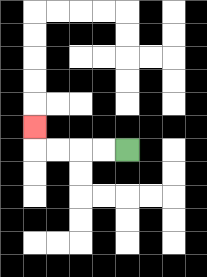{'start': '[5, 6]', 'end': '[1, 5]', 'path_directions': 'L,L,L,L,U', 'path_coordinates': '[[5, 6], [4, 6], [3, 6], [2, 6], [1, 6], [1, 5]]'}